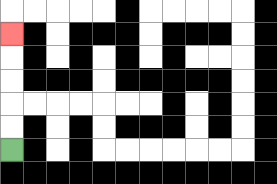{'start': '[0, 6]', 'end': '[0, 1]', 'path_directions': 'U,U,U,U,U', 'path_coordinates': '[[0, 6], [0, 5], [0, 4], [0, 3], [0, 2], [0, 1]]'}